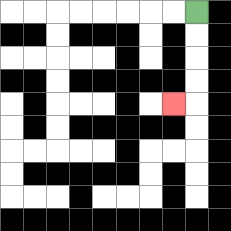{'start': '[8, 0]', 'end': '[7, 4]', 'path_directions': 'D,D,D,D,L', 'path_coordinates': '[[8, 0], [8, 1], [8, 2], [8, 3], [8, 4], [7, 4]]'}